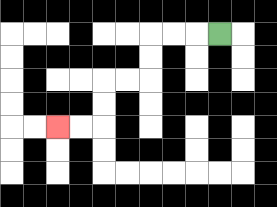{'start': '[9, 1]', 'end': '[2, 5]', 'path_directions': 'L,L,L,D,D,L,L,D,D,L,L', 'path_coordinates': '[[9, 1], [8, 1], [7, 1], [6, 1], [6, 2], [6, 3], [5, 3], [4, 3], [4, 4], [4, 5], [3, 5], [2, 5]]'}